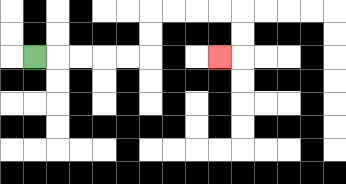{'start': '[1, 2]', 'end': '[9, 2]', 'path_directions': 'R,R,R,R,R,U,U,R,R,R,R,D,D,L', 'path_coordinates': '[[1, 2], [2, 2], [3, 2], [4, 2], [5, 2], [6, 2], [6, 1], [6, 0], [7, 0], [8, 0], [9, 0], [10, 0], [10, 1], [10, 2], [9, 2]]'}